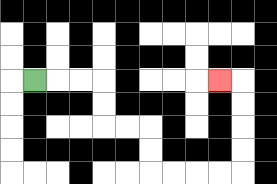{'start': '[1, 3]', 'end': '[9, 3]', 'path_directions': 'R,R,R,D,D,R,R,D,D,R,R,R,R,U,U,U,U,L', 'path_coordinates': '[[1, 3], [2, 3], [3, 3], [4, 3], [4, 4], [4, 5], [5, 5], [6, 5], [6, 6], [6, 7], [7, 7], [8, 7], [9, 7], [10, 7], [10, 6], [10, 5], [10, 4], [10, 3], [9, 3]]'}